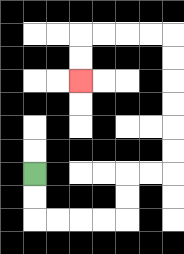{'start': '[1, 7]', 'end': '[3, 3]', 'path_directions': 'D,D,R,R,R,R,U,U,R,R,U,U,U,U,U,U,L,L,L,L,D,D', 'path_coordinates': '[[1, 7], [1, 8], [1, 9], [2, 9], [3, 9], [4, 9], [5, 9], [5, 8], [5, 7], [6, 7], [7, 7], [7, 6], [7, 5], [7, 4], [7, 3], [7, 2], [7, 1], [6, 1], [5, 1], [4, 1], [3, 1], [3, 2], [3, 3]]'}